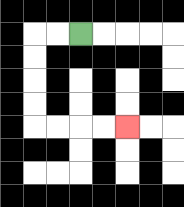{'start': '[3, 1]', 'end': '[5, 5]', 'path_directions': 'L,L,D,D,D,D,R,R,R,R', 'path_coordinates': '[[3, 1], [2, 1], [1, 1], [1, 2], [1, 3], [1, 4], [1, 5], [2, 5], [3, 5], [4, 5], [5, 5]]'}